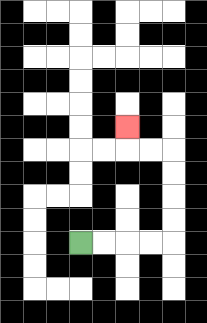{'start': '[3, 10]', 'end': '[5, 5]', 'path_directions': 'R,R,R,R,U,U,U,U,L,L,U', 'path_coordinates': '[[3, 10], [4, 10], [5, 10], [6, 10], [7, 10], [7, 9], [7, 8], [7, 7], [7, 6], [6, 6], [5, 6], [5, 5]]'}